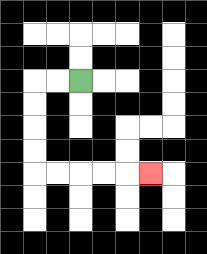{'start': '[3, 3]', 'end': '[6, 7]', 'path_directions': 'L,L,D,D,D,D,R,R,R,R,R', 'path_coordinates': '[[3, 3], [2, 3], [1, 3], [1, 4], [1, 5], [1, 6], [1, 7], [2, 7], [3, 7], [4, 7], [5, 7], [6, 7]]'}